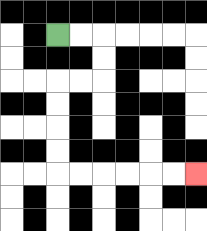{'start': '[2, 1]', 'end': '[8, 7]', 'path_directions': 'R,R,D,D,L,L,D,D,D,D,R,R,R,R,R,R', 'path_coordinates': '[[2, 1], [3, 1], [4, 1], [4, 2], [4, 3], [3, 3], [2, 3], [2, 4], [2, 5], [2, 6], [2, 7], [3, 7], [4, 7], [5, 7], [6, 7], [7, 7], [8, 7]]'}